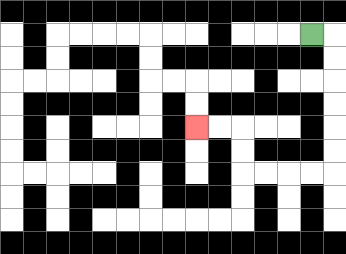{'start': '[13, 1]', 'end': '[8, 5]', 'path_directions': 'R,D,D,D,D,D,D,L,L,L,L,U,U,L,L', 'path_coordinates': '[[13, 1], [14, 1], [14, 2], [14, 3], [14, 4], [14, 5], [14, 6], [14, 7], [13, 7], [12, 7], [11, 7], [10, 7], [10, 6], [10, 5], [9, 5], [8, 5]]'}